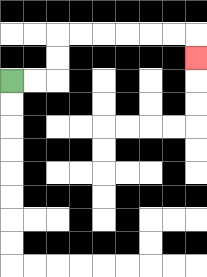{'start': '[0, 3]', 'end': '[8, 2]', 'path_directions': 'R,R,U,U,R,R,R,R,R,R,D', 'path_coordinates': '[[0, 3], [1, 3], [2, 3], [2, 2], [2, 1], [3, 1], [4, 1], [5, 1], [6, 1], [7, 1], [8, 1], [8, 2]]'}